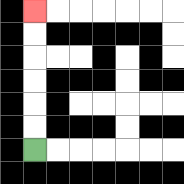{'start': '[1, 6]', 'end': '[1, 0]', 'path_directions': 'U,U,U,U,U,U', 'path_coordinates': '[[1, 6], [1, 5], [1, 4], [1, 3], [1, 2], [1, 1], [1, 0]]'}